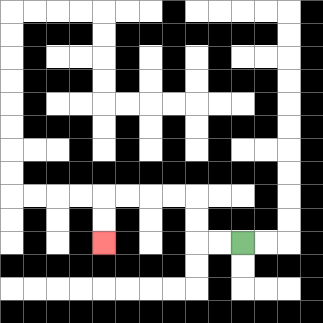{'start': '[10, 10]', 'end': '[4, 10]', 'path_directions': 'L,L,U,U,L,L,L,L,D,D', 'path_coordinates': '[[10, 10], [9, 10], [8, 10], [8, 9], [8, 8], [7, 8], [6, 8], [5, 8], [4, 8], [4, 9], [4, 10]]'}